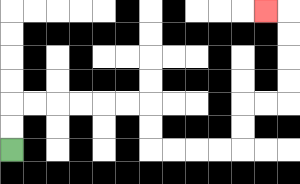{'start': '[0, 6]', 'end': '[11, 0]', 'path_directions': 'U,U,R,R,R,R,R,R,D,D,R,R,R,R,U,U,R,R,U,U,U,U,L', 'path_coordinates': '[[0, 6], [0, 5], [0, 4], [1, 4], [2, 4], [3, 4], [4, 4], [5, 4], [6, 4], [6, 5], [6, 6], [7, 6], [8, 6], [9, 6], [10, 6], [10, 5], [10, 4], [11, 4], [12, 4], [12, 3], [12, 2], [12, 1], [12, 0], [11, 0]]'}